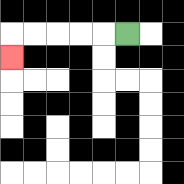{'start': '[5, 1]', 'end': '[0, 2]', 'path_directions': 'L,L,L,L,L,D', 'path_coordinates': '[[5, 1], [4, 1], [3, 1], [2, 1], [1, 1], [0, 1], [0, 2]]'}